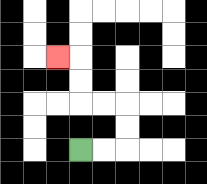{'start': '[3, 6]', 'end': '[2, 2]', 'path_directions': 'R,R,U,U,L,L,U,U,L', 'path_coordinates': '[[3, 6], [4, 6], [5, 6], [5, 5], [5, 4], [4, 4], [3, 4], [3, 3], [3, 2], [2, 2]]'}